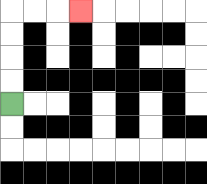{'start': '[0, 4]', 'end': '[3, 0]', 'path_directions': 'U,U,U,U,R,R,R', 'path_coordinates': '[[0, 4], [0, 3], [0, 2], [0, 1], [0, 0], [1, 0], [2, 0], [3, 0]]'}